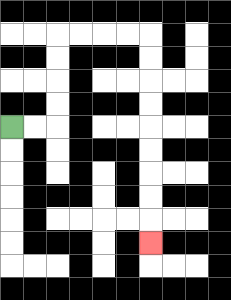{'start': '[0, 5]', 'end': '[6, 10]', 'path_directions': 'R,R,U,U,U,U,R,R,R,R,D,D,D,D,D,D,D,D,D', 'path_coordinates': '[[0, 5], [1, 5], [2, 5], [2, 4], [2, 3], [2, 2], [2, 1], [3, 1], [4, 1], [5, 1], [6, 1], [6, 2], [6, 3], [6, 4], [6, 5], [6, 6], [6, 7], [6, 8], [6, 9], [6, 10]]'}